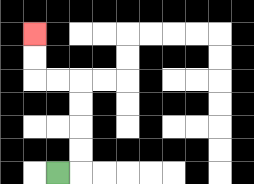{'start': '[2, 7]', 'end': '[1, 1]', 'path_directions': 'R,U,U,U,U,L,L,U,U', 'path_coordinates': '[[2, 7], [3, 7], [3, 6], [3, 5], [3, 4], [3, 3], [2, 3], [1, 3], [1, 2], [1, 1]]'}